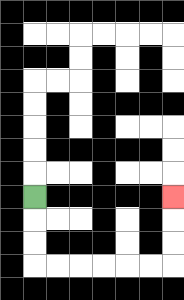{'start': '[1, 8]', 'end': '[7, 8]', 'path_directions': 'D,D,D,R,R,R,R,R,R,U,U,U', 'path_coordinates': '[[1, 8], [1, 9], [1, 10], [1, 11], [2, 11], [3, 11], [4, 11], [5, 11], [6, 11], [7, 11], [7, 10], [7, 9], [7, 8]]'}